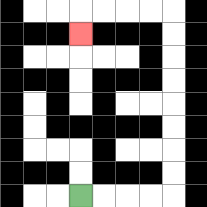{'start': '[3, 8]', 'end': '[3, 1]', 'path_directions': 'R,R,R,R,U,U,U,U,U,U,U,U,L,L,L,L,D', 'path_coordinates': '[[3, 8], [4, 8], [5, 8], [6, 8], [7, 8], [7, 7], [7, 6], [7, 5], [7, 4], [7, 3], [7, 2], [7, 1], [7, 0], [6, 0], [5, 0], [4, 0], [3, 0], [3, 1]]'}